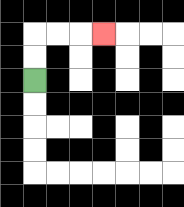{'start': '[1, 3]', 'end': '[4, 1]', 'path_directions': 'U,U,R,R,R', 'path_coordinates': '[[1, 3], [1, 2], [1, 1], [2, 1], [3, 1], [4, 1]]'}